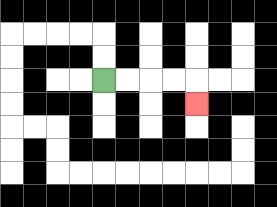{'start': '[4, 3]', 'end': '[8, 4]', 'path_directions': 'R,R,R,R,D', 'path_coordinates': '[[4, 3], [5, 3], [6, 3], [7, 3], [8, 3], [8, 4]]'}